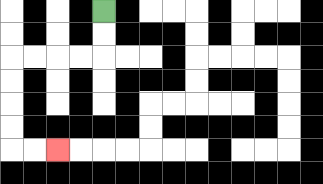{'start': '[4, 0]', 'end': '[2, 6]', 'path_directions': 'D,D,L,L,L,L,D,D,D,D,R,R', 'path_coordinates': '[[4, 0], [4, 1], [4, 2], [3, 2], [2, 2], [1, 2], [0, 2], [0, 3], [0, 4], [0, 5], [0, 6], [1, 6], [2, 6]]'}